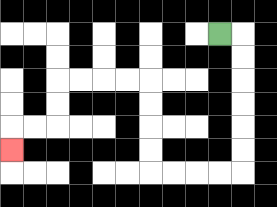{'start': '[9, 1]', 'end': '[0, 6]', 'path_directions': 'R,D,D,D,D,D,D,L,L,L,L,U,U,U,U,L,L,L,L,D,D,L,L,D', 'path_coordinates': '[[9, 1], [10, 1], [10, 2], [10, 3], [10, 4], [10, 5], [10, 6], [10, 7], [9, 7], [8, 7], [7, 7], [6, 7], [6, 6], [6, 5], [6, 4], [6, 3], [5, 3], [4, 3], [3, 3], [2, 3], [2, 4], [2, 5], [1, 5], [0, 5], [0, 6]]'}